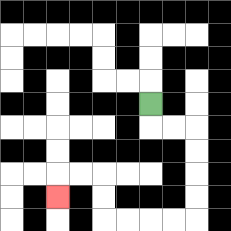{'start': '[6, 4]', 'end': '[2, 8]', 'path_directions': 'D,R,R,D,D,D,D,L,L,L,L,U,U,L,L,D', 'path_coordinates': '[[6, 4], [6, 5], [7, 5], [8, 5], [8, 6], [8, 7], [8, 8], [8, 9], [7, 9], [6, 9], [5, 9], [4, 9], [4, 8], [4, 7], [3, 7], [2, 7], [2, 8]]'}